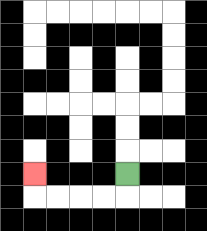{'start': '[5, 7]', 'end': '[1, 7]', 'path_directions': 'D,L,L,L,L,U', 'path_coordinates': '[[5, 7], [5, 8], [4, 8], [3, 8], [2, 8], [1, 8], [1, 7]]'}